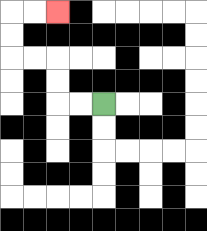{'start': '[4, 4]', 'end': '[2, 0]', 'path_directions': 'L,L,U,U,L,L,U,U,R,R', 'path_coordinates': '[[4, 4], [3, 4], [2, 4], [2, 3], [2, 2], [1, 2], [0, 2], [0, 1], [0, 0], [1, 0], [2, 0]]'}